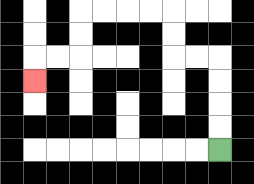{'start': '[9, 6]', 'end': '[1, 3]', 'path_directions': 'U,U,U,U,L,L,U,U,L,L,L,L,D,D,L,L,D', 'path_coordinates': '[[9, 6], [9, 5], [9, 4], [9, 3], [9, 2], [8, 2], [7, 2], [7, 1], [7, 0], [6, 0], [5, 0], [4, 0], [3, 0], [3, 1], [3, 2], [2, 2], [1, 2], [1, 3]]'}